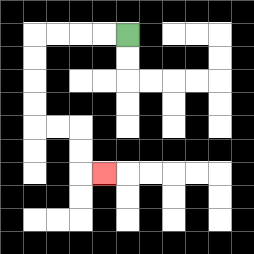{'start': '[5, 1]', 'end': '[4, 7]', 'path_directions': 'L,L,L,L,D,D,D,D,R,R,D,D,R', 'path_coordinates': '[[5, 1], [4, 1], [3, 1], [2, 1], [1, 1], [1, 2], [1, 3], [1, 4], [1, 5], [2, 5], [3, 5], [3, 6], [3, 7], [4, 7]]'}